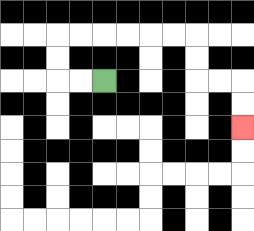{'start': '[4, 3]', 'end': '[10, 5]', 'path_directions': 'L,L,U,U,R,R,R,R,R,R,D,D,R,R,D,D', 'path_coordinates': '[[4, 3], [3, 3], [2, 3], [2, 2], [2, 1], [3, 1], [4, 1], [5, 1], [6, 1], [7, 1], [8, 1], [8, 2], [8, 3], [9, 3], [10, 3], [10, 4], [10, 5]]'}